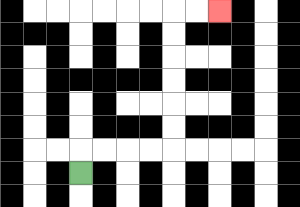{'start': '[3, 7]', 'end': '[9, 0]', 'path_directions': 'U,R,R,R,R,U,U,U,U,U,U,R,R', 'path_coordinates': '[[3, 7], [3, 6], [4, 6], [5, 6], [6, 6], [7, 6], [7, 5], [7, 4], [7, 3], [7, 2], [7, 1], [7, 0], [8, 0], [9, 0]]'}